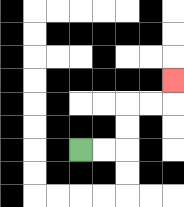{'start': '[3, 6]', 'end': '[7, 3]', 'path_directions': 'R,R,U,U,R,R,U', 'path_coordinates': '[[3, 6], [4, 6], [5, 6], [5, 5], [5, 4], [6, 4], [7, 4], [7, 3]]'}